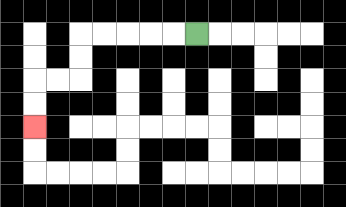{'start': '[8, 1]', 'end': '[1, 5]', 'path_directions': 'L,L,L,L,L,D,D,L,L,D,D', 'path_coordinates': '[[8, 1], [7, 1], [6, 1], [5, 1], [4, 1], [3, 1], [3, 2], [3, 3], [2, 3], [1, 3], [1, 4], [1, 5]]'}